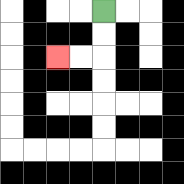{'start': '[4, 0]', 'end': '[2, 2]', 'path_directions': 'D,D,L,L', 'path_coordinates': '[[4, 0], [4, 1], [4, 2], [3, 2], [2, 2]]'}